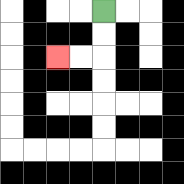{'start': '[4, 0]', 'end': '[2, 2]', 'path_directions': 'D,D,L,L', 'path_coordinates': '[[4, 0], [4, 1], [4, 2], [3, 2], [2, 2]]'}